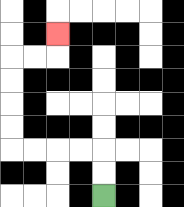{'start': '[4, 8]', 'end': '[2, 1]', 'path_directions': 'U,U,L,L,L,L,U,U,U,U,R,R,U', 'path_coordinates': '[[4, 8], [4, 7], [4, 6], [3, 6], [2, 6], [1, 6], [0, 6], [0, 5], [0, 4], [0, 3], [0, 2], [1, 2], [2, 2], [2, 1]]'}